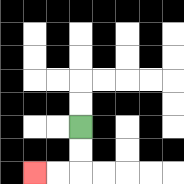{'start': '[3, 5]', 'end': '[1, 7]', 'path_directions': 'D,D,L,L', 'path_coordinates': '[[3, 5], [3, 6], [3, 7], [2, 7], [1, 7]]'}